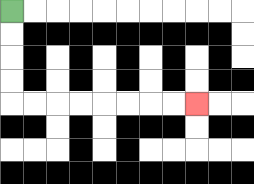{'start': '[0, 0]', 'end': '[8, 4]', 'path_directions': 'D,D,D,D,R,R,R,R,R,R,R,R', 'path_coordinates': '[[0, 0], [0, 1], [0, 2], [0, 3], [0, 4], [1, 4], [2, 4], [3, 4], [4, 4], [5, 4], [6, 4], [7, 4], [8, 4]]'}